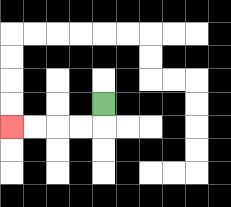{'start': '[4, 4]', 'end': '[0, 5]', 'path_directions': 'D,L,L,L,L', 'path_coordinates': '[[4, 4], [4, 5], [3, 5], [2, 5], [1, 5], [0, 5]]'}